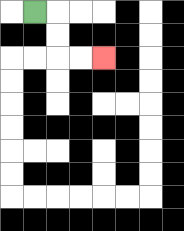{'start': '[1, 0]', 'end': '[4, 2]', 'path_directions': 'R,D,D,R,R', 'path_coordinates': '[[1, 0], [2, 0], [2, 1], [2, 2], [3, 2], [4, 2]]'}